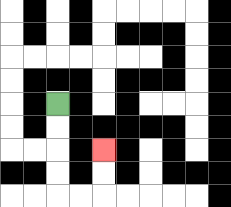{'start': '[2, 4]', 'end': '[4, 6]', 'path_directions': 'D,D,D,D,R,R,U,U', 'path_coordinates': '[[2, 4], [2, 5], [2, 6], [2, 7], [2, 8], [3, 8], [4, 8], [4, 7], [4, 6]]'}